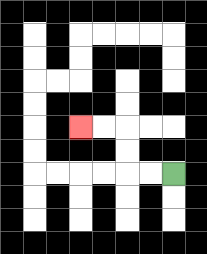{'start': '[7, 7]', 'end': '[3, 5]', 'path_directions': 'L,L,U,U,L,L', 'path_coordinates': '[[7, 7], [6, 7], [5, 7], [5, 6], [5, 5], [4, 5], [3, 5]]'}